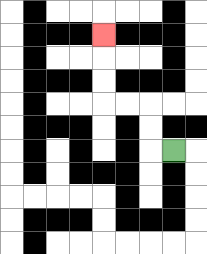{'start': '[7, 6]', 'end': '[4, 1]', 'path_directions': 'L,U,U,L,L,U,U,U', 'path_coordinates': '[[7, 6], [6, 6], [6, 5], [6, 4], [5, 4], [4, 4], [4, 3], [4, 2], [4, 1]]'}